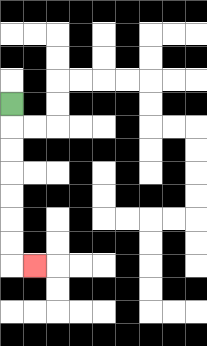{'start': '[0, 4]', 'end': '[1, 11]', 'path_directions': 'D,D,D,D,D,D,D,R', 'path_coordinates': '[[0, 4], [0, 5], [0, 6], [0, 7], [0, 8], [0, 9], [0, 10], [0, 11], [1, 11]]'}